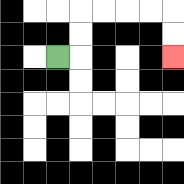{'start': '[2, 2]', 'end': '[7, 2]', 'path_directions': 'R,U,U,R,R,R,R,D,D', 'path_coordinates': '[[2, 2], [3, 2], [3, 1], [3, 0], [4, 0], [5, 0], [6, 0], [7, 0], [7, 1], [7, 2]]'}